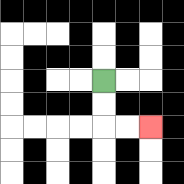{'start': '[4, 3]', 'end': '[6, 5]', 'path_directions': 'D,D,R,R', 'path_coordinates': '[[4, 3], [4, 4], [4, 5], [5, 5], [6, 5]]'}